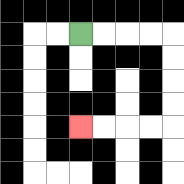{'start': '[3, 1]', 'end': '[3, 5]', 'path_directions': 'R,R,R,R,D,D,D,D,L,L,L,L', 'path_coordinates': '[[3, 1], [4, 1], [5, 1], [6, 1], [7, 1], [7, 2], [7, 3], [7, 4], [7, 5], [6, 5], [5, 5], [4, 5], [3, 5]]'}